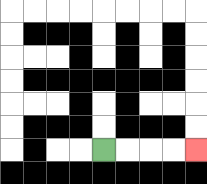{'start': '[4, 6]', 'end': '[8, 6]', 'path_directions': 'R,R,R,R', 'path_coordinates': '[[4, 6], [5, 6], [6, 6], [7, 6], [8, 6]]'}